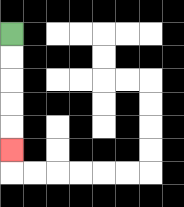{'start': '[0, 1]', 'end': '[0, 6]', 'path_directions': 'D,D,D,D,D', 'path_coordinates': '[[0, 1], [0, 2], [0, 3], [0, 4], [0, 5], [0, 6]]'}